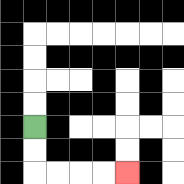{'start': '[1, 5]', 'end': '[5, 7]', 'path_directions': 'D,D,R,R,R,R', 'path_coordinates': '[[1, 5], [1, 6], [1, 7], [2, 7], [3, 7], [4, 7], [5, 7]]'}